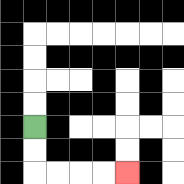{'start': '[1, 5]', 'end': '[5, 7]', 'path_directions': 'D,D,R,R,R,R', 'path_coordinates': '[[1, 5], [1, 6], [1, 7], [2, 7], [3, 7], [4, 7], [5, 7]]'}